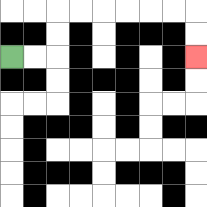{'start': '[0, 2]', 'end': '[8, 2]', 'path_directions': 'R,R,U,U,R,R,R,R,R,R,D,D', 'path_coordinates': '[[0, 2], [1, 2], [2, 2], [2, 1], [2, 0], [3, 0], [4, 0], [5, 0], [6, 0], [7, 0], [8, 0], [8, 1], [8, 2]]'}